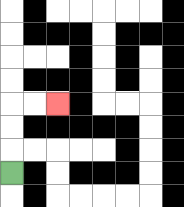{'start': '[0, 7]', 'end': '[2, 4]', 'path_directions': 'U,U,U,R,R', 'path_coordinates': '[[0, 7], [0, 6], [0, 5], [0, 4], [1, 4], [2, 4]]'}